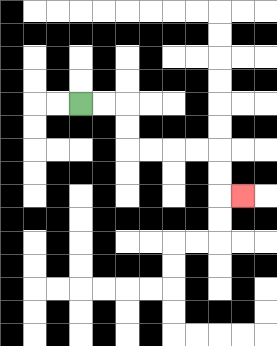{'start': '[3, 4]', 'end': '[10, 8]', 'path_directions': 'R,R,D,D,R,R,R,R,D,D,R', 'path_coordinates': '[[3, 4], [4, 4], [5, 4], [5, 5], [5, 6], [6, 6], [7, 6], [8, 6], [9, 6], [9, 7], [9, 8], [10, 8]]'}